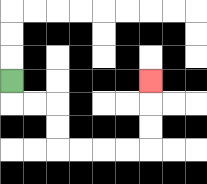{'start': '[0, 3]', 'end': '[6, 3]', 'path_directions': 'D,R,R,D,D,R,R,R,R,U,U,U', 'path_coordinates': '[[0, 3], [0, 4], [1, 4], [2, 4], [2, 5], [2, 6], [3, 6], [4, 6], [5, 6], [6, 6], [6, 5], [6, 4], [6, 3]]'}